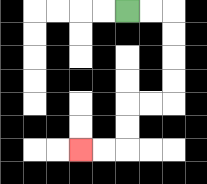{'start': '[5, 0]', 'end': '[3, 6]', 'path_directions': 'R,R,D,D,D,D,L,L,D,D,L,L', 'path_coordinates': '[[5, 0], [6, 0], [7, 0], [7, 1], [7, 2], [7, 3], [7, 4], [6, 4], [5, 4], [5, 5], [5, 6], [4, 6], [3, 6]]'}